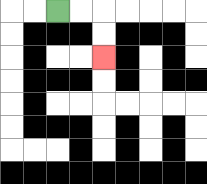{'start': '[2, 0]', 'end': '[4, 2]', 'path_directions': 'R,R,D,D', 'path_coordinates': '[[2, 0], [3, 0], [4, 0], [4, 1], [4, 2]]'}